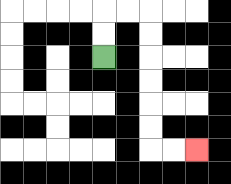{'start': '[4, 2]', 'end': '[8, 6]', 'path_directions': 'U,U,R,R,D,D,D,D,D,D,R,R', 'path_coordinates': '[[4, 2], [4, 1], [4, 0], [5, 0], [6, 0], [6, 1], [6, 2], [6, 3], [6, 4], [6, 5], [6, 6], [7, 6], [8, 6]]'}